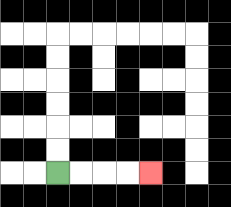{'start': '[2, 7]', 'end': '[6, 7]', 'path_directions': 'R,R,R,R', 'path_coordinates': '[[2, 7], [3, 7], [4, 7], [5, 7], [6, 7]]'}